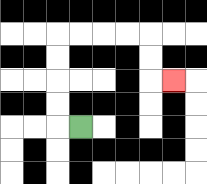{'start': '[3, 5]', 'end': '[7, 3]', 'path_directions': 'L,U,U,U,U,R,R,R,R,D,D,R', 'path_coordinates': '[[3, 5], [2, 5], [2, 4], [2, 3], [2, 2], [2, 1], [3, 1], [4, 1], [5, 1], [6, 1], [6, 2], [6, 3], [7, 3]]'}